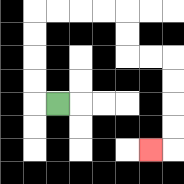{'start': '[2, 4]', 'end': '[6, 6]', 'path_directions': 'L,U,U,U,U,R,R,R,R,D,D,R,R,D,D,D,D,L', 'path_coordinates': '[[2, 4], [1, 4], [1, 3], [1, 2], [1, 1], [1, 0], [2, 0], [3, 0], [4, 0], [5, 0], [5, 1], [5, 2], [6, 2], [7, 2], [7, 3], [7, 4], [7, 5], [7, 6], [6, 6]]'}